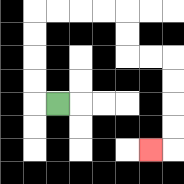{'start': '[2, 4]', 'end': '[6, 6]', 'path_directions': 'L,U,U,U,U,R,R,R,R,D,D,R,R,D,D,D,D,L', 'path_coordinates': '[[2, 4], [1, 4], [1, 3], [1, 2], [1, 1], [1, 0], [2, 0], [3, 0], [4, 0], [5, 0], [5, 1], [5, 2], [6, 2], [7, 2], [7, 3], [7, 4], [7, 5], [7, 6], [6, 6]]'}